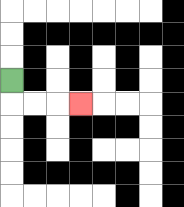{'start': '[0, 3]', 'end': '[3, 4]', 'path_directions': 'D,R,R,R', 'path_coordinates': '[[0, 3], [0, 4], [1, 4], [2, 4], [3, 4]]'}